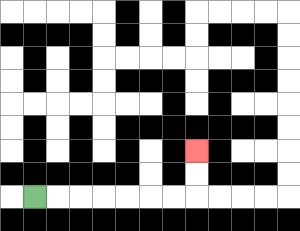{'start': '[1, 8]', 'end': '[8, 6]', 'path_directions': 'R,R,R,R,R,R,R,U,U', 'path_coordinates': '[[1, 8], [2, 8], [3, 8], [4, 8], [5, 8], [6, 8], [7, 8], [8, 8], [8, 7], [8, 6]]'}